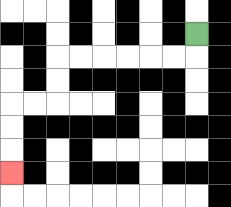{'start': '[8, 1]', 'end': '[0, 7]', 'path_directions': 'D,L,L,L,L,L,L,D,D,L,L,D,D,D', 'path_coordinates': '[[8, 1], [8, 2], [7, 2], [6, 2], [5, 2], [4, 2], [3, 2], [2, 2], [2, 3], [2, 4], [1, 4], [0, 4], [0, 5], [0, 6], [0, 7]]'}